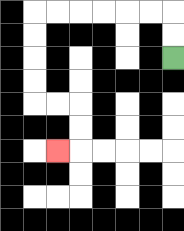{'start': '[7, 2]', 'end': '[2, 6]', 'path_directions': 'U,U,L,L,L,L,L,L,D,D,D,D,R,R,D,D,L', 'path_coordinates': '[[7, 2], [7, 1], [7, 0], [6, 0], [5, 0], [4, 0], [3, 0], [2, 0], [1, 0], [1, 1], [1, 2], [1, 3], [1, 4], [2, 4], [3, 4], [3, 5], [3, 6], [2, 6]]'}